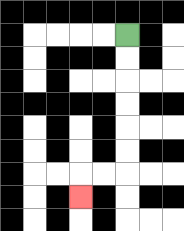{'start': '[5, 1]', 'end': '[3, 8]', 'path_directions': 'D,D,D,D,D,D,L,L,D', 'path_coordinates': '[[5, 1], [5, 2], [5, 3], [5, 4], [5, 5], [5, 6], [5, 7], [4, 7], [3, 7], [3, 8]]'}